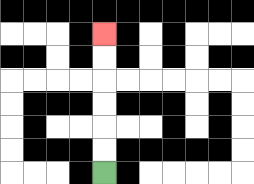{'start': '[4, 7]', 'end': '[4, 1]', 'path_directions': 'U,U,U,U,U,U', 'path_coordinates': '[[4, 7], [4, 6], [4, 5], [4, 4], [4, 3], [4, 2], [4, 1]]'}